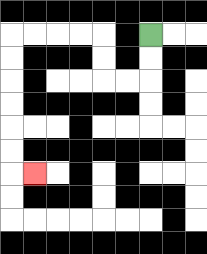{'start': '[6, 1]', 'end': '[1, 7]', 'path_directions': 'D,D,L,L,U,U,L,L,L,L,D,D,D,D,D,D,R', 'path_coordinates': '[[6, 1], [6, 2], [6, 3], [5, 3], [4, 3], [4, 2], [4, 1], [3, 1], [2, 1], [1, 1], [0, 1], [0, 2], [0, 3], [0, 4], [0, 5], [0, 6], [0, 7], [1, 7]]'}